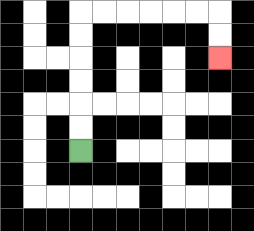{'start': '[3, 6]', 'end': '[9, 2]', 'path_directions': 'U,U,U,U,U,U,R,R,R,R,R,R,D,D', 'path_coordinates': '[[3, 6], [3, 5], [3, 4], [3, 3], [3, 2], [3, 1], [3, 0], [4, 0], [5, 0], [6, 0], [7, 0], [8, 0], [9, 0], [9, 1], [9, 2]]'}